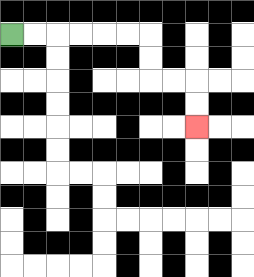{'start': '[0, 1]', 'end': '[8, 5]', 'path_directions': 'R,R,R,R,R,R,D,D,R,R,D,D', 'path_coordinates': '[[0, 1], [1, 1], [2, 1], [3, 1], [4, 1], [5, 1], [6, 1], [6, 2], [6, 3], [7, 3], [8, 3], [8, 4], [8, 5]]'}